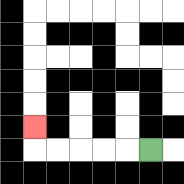{'start': '[6, 6]', 'end': '[1, 5]', 'path_directions': 'L,L,L,L,L,U', 'path_coordinates': '[[6, 6], [5, 6], [4, 6], [3, 6], [2, 6], [1, 6], [1, 5]]'}